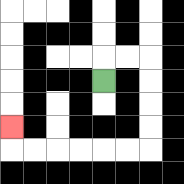{'start': '[4, 3]', 'end': '[0, 5]', 'path_directions': 'U,R,R,D,D,D,D,L,L,L,L,L,L,U', 'path_coordinates': '[[4, 3], [4, 2], [5, 2], [6, 2], [6, 3], [6, 4], [6, 5], [6, 6], [5, 6], [4, 6], [3, 6], [2, 6], [1, 6], [0, 6], [0, 5]]'}